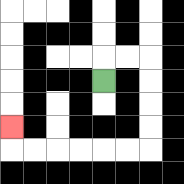{'start': '[4, 3]', 'end': '[0, 5]', 'path_directions': 'U,R,R,D,D,D,D,L,L,L,L,L,L,U', 'path_coordinates': '[[4, 3], [4, 2], [5, 2], [6, 2], [6, 3], [6, 4], [6, 5], [6, 6], [5, 6], [4, 6], [3, 6], [2, 6], [1, 6], [0, 6], [0, 5]]'}